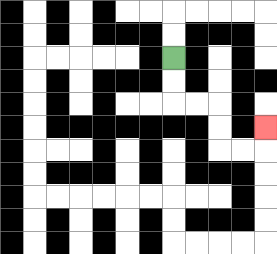{'start': '[7, 2]', 'end': '[11, 5]', 'path_directions': 'D,D,R,R,D,D,R,R,U', 'path_coordinates': '[[7, 2], [7, 3], [7, 4], [8, 4], [9, 4], [9, 5], [9, 6], [10, 6], [11, 6], [11, 5]]'}